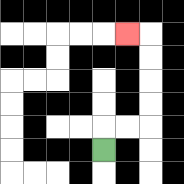{'start': '[4, 6]', 'end': '[5, 1]', 'path_directions': 'U,R,R,U,U,U,U,L', 'path_coordinates': '[[4, 6], [4, 5], [5, 5], [6, 5], [6, 4], [6, 3], [6, 2], [6, 1], [5, 1]]'}